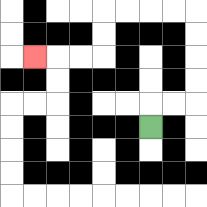{'start': '[6, 5]', 'end': '[1, 2]', 'path_directions': 'U,R,R,U,U,U,U,L,L,L,L,D,D,L,L,L', 'path_coordinates': '[[6, 5], [6, 4], [7, 4], [8, 4], [8, 3], [8, 2], [8, 1], [8, 0], [7, 0], [6, 0], [5, 0], [4, 0], [4, 1], [4, 2], [3, 2], [2, 2], [1, 2]]'}